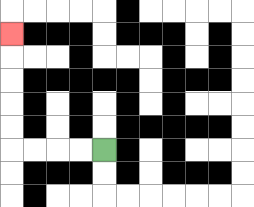{'start': '[4, 6]', 'end': '[0, 1]', 'path_directions': 'L,L,L,L,U,U,U,U,U', 'path_coordinates': '[[4, 6], [3, 6], [2, 6], [1, 6], [0, 6], [0, 5], [0, 4], [0, 3], [0, 2], [0, 1]]'}